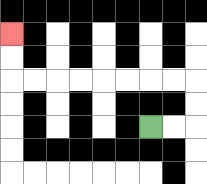{'start': '[6, 5]', 'end': '[0, 1]', 'path_directions': 'R,R,U,U,L,L,L,L,L,L,L,L,U,U', 'path_coordinates': '[[6, 5], [7, 5], [8, 5], [8, 4], [8, 3], [7, 3], [6, 3], [5, 3], [4, 3], [3, 3], [2, 3], [1, 3], [0, 3], [0, 2], [0, 1]]'}